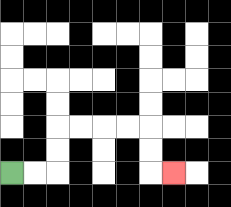{'start': '[0, 7]', 'end': '[7, 7]', 'path_directions': 'R,R,U,U,R,R,R,R,D,D,R', 'path_coordinates': '[[0, 7], [1, 7], [2, 7], [2, 6], [2, 5], [3, 5], [4, 5], [5, 5], [6, 5], [6, 6], [6, 7], [7, 7]]'}